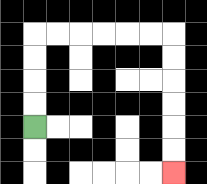{'start': '[1, 5]', 'end': '[7, 7]', 'path_directions': 'U,U,U,U,R,R,R,R,R,R,D,D,D,D,D,D', 'path_coordinates': '[[1, 5], [1, 4], [1, 3], [1, 2], [1, 1], [2, 1], [3, 1], [4, 1], [5, 1], [6, 1], [7, 1], [7, 2], [7, 3], [7, 4], [7, 5], [7, 6], [7, 7]]'}